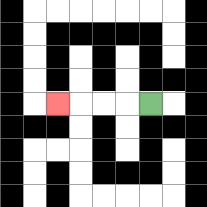{'start': '[6, 4]', 'end': '[2, 4]', 'path_directions': 'L,L,L,L', 'path_coordinates': '[[6, 4], [5, 4], [4, 4], [3, 4], [2, 4]]'}